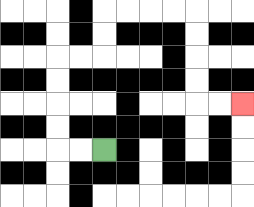{'start': '[4, 6]', 'end': '[10, 4]', 'path_directions': 'L,L,U,U,U,U,R,R,U,U,R,R,R,R,D,D,D,D,R,R', 'path_coordinates': '[[4, 6], [3, 6], [2, 6], [2, 5], [2, 4], [2, 3], [2, 2], [3, 2], [4, 2], [4, 1], [4, 0], [5, 0], [6, 0], [7, 0], [8, 0], [8, 1], [8, 2], [8, 3], [8, 4], [9, 4], [10, 4]]'}